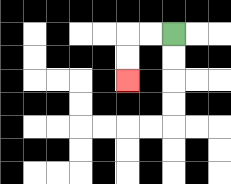{'start': '[7, 1]', 'end': '[5, 3]', 'path_directions': 'L,L,D,D', 'path_coordinates': '[[7, 1], [6, 1], [5, 1], [5, 2], [5, 3]]'}